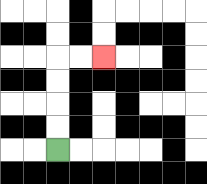{'start': '[2, 6]', 'end': '[4, 2]', 'path_directions': 'U,U,U,U,R,R', 'path_coordinates': '[[2, 6], [2, 5], [2, 4], [2, 3], [2, 2], [3, 2], [4, 2]]'}